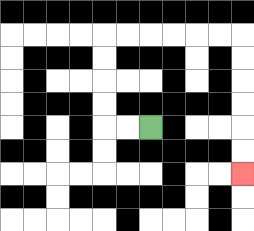{'start': '[6, 5]', 'end': '[10, 7]', 'path_directions': 'L,L,U,U,U,U,R,R,R,R,R,R,D,D,D,D,D,D', 'path_coordinates': '[[6, 5], [5, 5], [4, 5], [4, 4], [4, 3], [4, 2], [4, 1], [5, 1], [6, 1], [7, 1], [8, 1], [9, 1], [10, 1], [10, 2], [10, 3], [10, 4], [10, 5], [10, 6], [10, 7]]'}